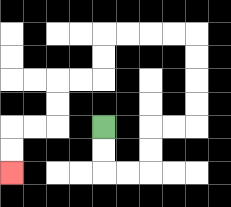{'start': '[4, 5]', 'end': '[0, 7]', 'path_directions': 'D,D,R,R,U,U,R,R,U,U,U,U,L,L,L,L,D,D,L,L,D,D,L,L,D,D', 'path_coordinates': '[[4, 5], [4, 6], [4, 7], [5, 7], [6, 7], [6, 6], [6, 5], [7, 5], [8, 5], [8, 4], [8, 3], [8, 2], [8, 1], [7, 1], [6, 1], [5, 1], [4, 1], [4, 2], [4, 3], [3, 3], [2, 3], [2, 4], [2, 5], [1, 5], [0, 5], [0, 6], [0, 7]]'}